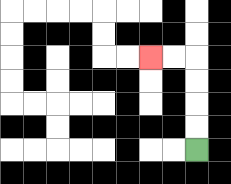{'start': '[8, 6]', 'end': '[6, 2]', 'path_directions': 'U,U,U,U,L,L', 'path_coordinates': '[[8, 6], [8, 5], [8, 4], [8, 3], [8, 2], [7, 2], [6, 2]]'}